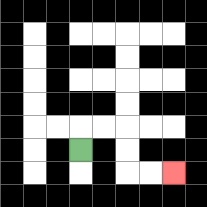{'start': '[3, 6]', 'end': '[7, 7]', 'path_directions': 'U,R,R,D,D,R,R', 'path_coordinates': '[[3, 6], [3, 5], [4, 5], [5, 5], [5, 6], [5, 7], [6, 7], [7, 7]]'}